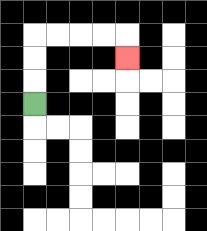{'start': '[1, 4]', 'end': '[5, 2]', 'path_directions': 'U,U,U,R,R,R,R,D', 'path_coordinates': '[[1, 4], [1, 3], [1, 2], [1, 1], [2, 1], [3, 1], [4, 1], [5, 1], [5, 2]]'}